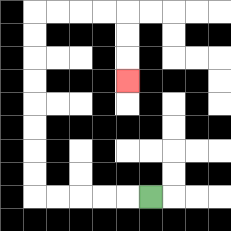{'start': '[6, 8]', 'end': '[5, 3]', 'path_directions': 'L,L,L,L,L,U,U,U,U,U,U,U,U,R,R,R,R,D,D,D', 'path_coordinates': '[[6, 8], [5, 8], [4, 8], [3, 8], [2, 8], [1, 8], [1, 7], [1, 6], [1, 5], [1, 4], [1, 3], [1, 2], [1, 1], [1, 0], [2, 0], [3, 0], [4, 0], [5, 0], [5, 1], [5, 2], [5, 3]]'}